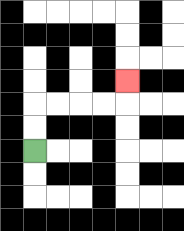{'start': '[1, 6]', 'end': '[5, 3]', 'path_directions': 'U,U,R,R,R,R,U', 'path_coordinates': '[[1, 6], [1, 5], [1, 4], [2, 4], [3, 4], [4, 4], [5, 4], [5, 3]]'}